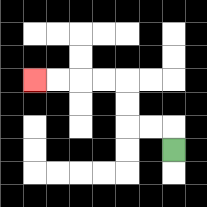{'start': '[7, 6]', 'end': '[1, 3]', 'path_directions': 'U,L,L,U,U,L,L,L,L', 'path_coordinates': '[[7, 6], [7, 5], [6, 5], [5, 5], [5, 4], [5, 3], [4, 3], [3, 3], [2, 3], [1, 3]]'}